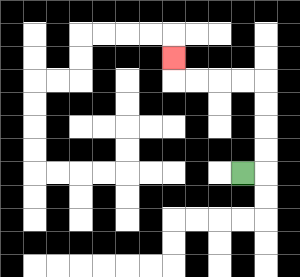{'start': '[10, 7]', 'end': '[7, 2]', 'path_directions': 'R,U,U,U,U,L,L,L,L,U', 'path_coordinates': '[[10, 7], [11, 7], [11, 6], [11, 5], [11, 4], [11, 3], [10, 3], [9, 3], [8, 3], [7, 3], [7, 2]]'}